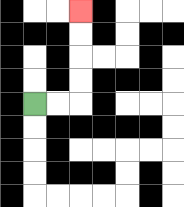{'start': '[1, 4]', 'end': '[3, 0]', 'path_directions': 'R,R,U,U,U,U', 'path_coordinates': '[[1, 4], [2, 4], [3, 4], [3, 3], [3, 2], [3, 1], [3, 0]]'}